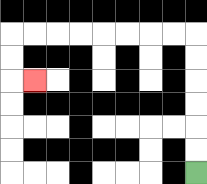{'start': '[8, 7]', 'end': '[1, 3]', 'path_directions': 'U,U,U,U,U,U,L,L,L,L,L,L,L,L,D,D,R', 'path_coordinates': '[[8, 7], [8, 6], [8, 5], [8, 4], [8, 3], [8, 2], [8, 1], [7, 1], [6, 1], [5, 1], [4, 1], [3, 1], [2, 1], [1, 1], [0, 1], [0, 2], [0, 3], [1, 3]]'}